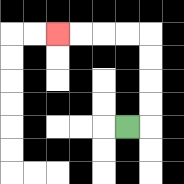{'start': '[5, 5]', 'end': '[2, 1]', 'path_directions': 'R,U,U,U,U,L,L,L,L', 'path_coordinates': '[[5, 5], [6, 5], [6, 4], [6, 3], [6, 2], [6, 1], [5, 1], [4, 1], [3, 1], [2, 1]]'}